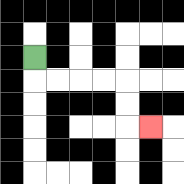{'start': '[1, 2]', 'end': '[6, 5]', 'path_directions': 'D,R,R,R,R,D,D,R', 'path_coordinates': '[[1, 2], [1, 3], [2, 3], [3, 3], [4, 3], [5, 3], [5, 4], [5, 5], [6, 5]]'}